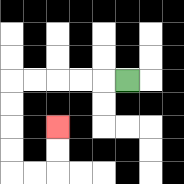{'start': '[5, 3]', 'end': '[2, 5]', 'path_directions': 'L,L,L,L,L,D,D,D,D,R,R,U,U', 'path_coordinates': '[[5, 3], [4, 3], [3, 3], [2, 3], [1, 3], [0, 3], [0, 4], [0, 5], [0, 6], [0, 7], [1, 7], [2, 7], [2, 6], [2, 5]]'}